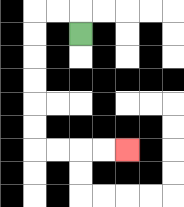{'start': '[3, 1]', 'end': '[5, 6]', 'path_directions': 'U,L,L,D,D,D,D,D,D,R,R,R,R', 'path_coordinates': '[[3, 1], [3, 0], [2, 0], [1, 0], [1, 1], [1, 2], [1, 3], [1, 4], [1, 5], [1, 6], [2, 6], [3, 6], [4, 6], [5, 6]]'}